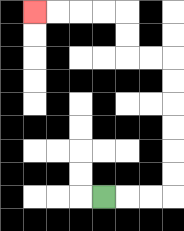{'start': '[4, 8]', 'end': '[1, 0]', 'path_directions': 'R,R,R,U,U,U,U,U,U,L,L,U,U,L,L,L,L', 'path_coordinates': '[[4, 8], [5, 8], [6, 8], [7, 8], [7, 7], [7, 6], [7, 5], [7, 4], [7, 3], [7, 2], [6, 2], [5, 2], [5, 1], [5, 0], [4, 0], [3, 0], [2, 0], [1, 0]]'}